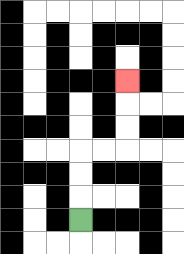{'start': '[3, 9]', 'end': '[5, 3]', 'path_directions': 'U,U,U,R,R,U,U,U', 'path_coordinates': '[[3, 9], [3, 8], [3, 7], [3, 6], [4, 6], [5, 6], [5, 5], [5, 4], [5, 3]]'}